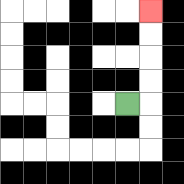{'start': '[5, 4]', 'end': '[6, 0]', 'path_directions': 'R,U,U,U,U', 'path_coordinates': '[[5, 4], [6, 4], [6, 3], [6, 2], [6, 1], [6, 0]]'}